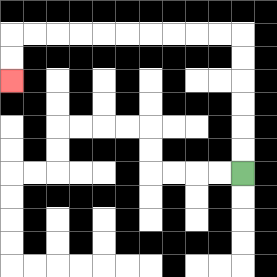{'start': '[10, 7]', 'end': '[0, 3]', 'path_directions': 'U,U,U,U,U,U,L,L,L,L,L,L,L,L,L,L,D,D', 'path_coordinates': '[[10, 7], [10, 6], [10, 5], [10, 4], [10, 3], [10, 2], [10, 1], [9, 1], [8, 1], [7, 1], [6, 1], [5, 1], [4, 1], [3, 1], [2, 1], [1, 1], [0, 1], [0, 2], [0, 3]]'}